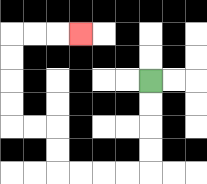{'start': '[6, 3]', 'end': '[3, 1]', 'path_directions': 'D,D,D,D,L,L,L,L,U,U,L,L,U,U,U,U,R,R,R', 'path_coordinates': '[[6, 3], [6, 4], [6, 5], [6, 6], [6, 7], [5, 7], [4, 7], [3, 7], [2, 7], [2, 6], [2, 5], [1, 5], [0, 5], [0, 4], [0, 3], [0, 2], [0, 1], [1, 1], [2, 1], [3, 1]]'}